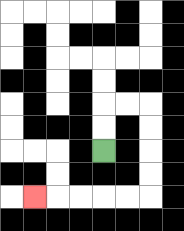{'start': '[4, 6]', 'end': '[1, 8]', 'path_directions': 'U,U,R,R,D,D,D,D,L,L,L,L,L', 'path_coordinates': '[[4, 6], [4, 5], [4, 4], [5, 4], [6, 4], [6, 5], [6, 6], [6, 7], [6, 8], [5, 8], [4, 8], [3, 8], [2, 8], [1, 8]]'}